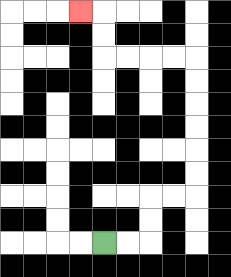{'start': '[4, 10]', 'end': '[3, 0]', 'path_directions': 'R,R,U,U,R,R,U,U,U,U,U,U,L,L,L,L,U,U,L', 'path_coordinates': '[[4, 10], [5, 10], [6, 10], [6, 9], [6, 8], [7, 8], [8, 8], [8, 7], [8, 6], [8, 5], [8, 4], [8, 3], [8, 2], [7, 2], [6, 2], [5, 2], [4, 2], [4, 1], [4, 0], [3, 0]]'}